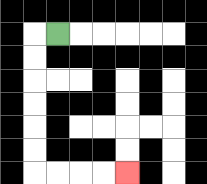{'start': '[2, 1]', 'end': '[5, 7]', 'path_directions': 'L,D,D,D,D,D,D,R,R,R,R', 'path_coordinates': '[[2, 1], [1, 1], [1, 2], [1, 3], [1, 4], [1, 5], [1, 6], [1, 7], [2, 7], [3, 7], [4, 7], [5, 7]]'}